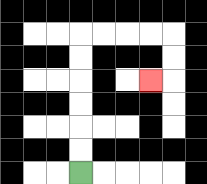{'start': '[3, 7]', 'end': '[6, 3]', 'path_directions': 'U,U,U,U,U,U,R,R,R,R,D,D,L', 'path_coordinates': '[[3, 7], [3, 6], [3, 5], [3, 4], [3, 3], [3, 2], [3, 1], [4, 1], [5, 1], [6, 1], [7, 1], [7, 2], [7, 3], [6, 3]]'}